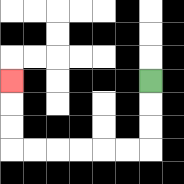{'start': '[6, 3]', 'end': '[0, 3]', 'path_directions': 'D,D,D,L,L,L,L,L,L,U,U,U', 'path_coordinates': '[[6, 3], [6, 4], [6, 5], [6, 6], [5, 6], [4, 6], [3, 6], [2, 6], [1, 6], [0, 6], [0, 5], [0, 4], [0, 3]]'}